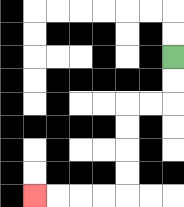{'start': '[7, 2]', 'end': '[1, 8]', 'path_directions': 'D,D,L,L,D,D,D,D,L,L,L,L', 'path_coordinates': '[[7, 2], [7, 3], [7, 4], [6, 4], [5, 4], [5, 5], [5, 6], [5, 7], [5, 8], [4, 8], [3, 8], [2, 8], [1, 8]]'}